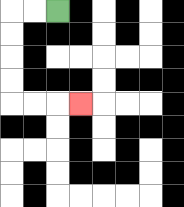{'start': '[2, 0]', 'end': '[3, 4]', 'path_directions': 'L,L,D,D,D,D,R,R,R', 'path_coordinates': '[[2, 0], [1, 0], [0, 0], [0, 1], [0, 2], [0, 3], [0, 4], [1, 4], [2, 4], [3, 4]]'}